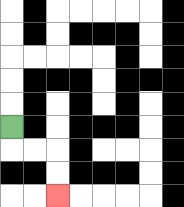{'start': '[0, 5]', 'end': '[2, 8]', 'path_directions': 'D,R,R,D,D', 'path_coordinates': '[[0, 5], [0, 6], [1, 6], [2, 6], [2, 7], [2, 8]]'}